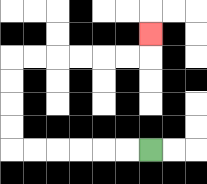{'start': '[6, 6]', 'end': '[6, 1]', 'path_directions': 'L,L,L,L,L,L,U,U,U,U,R,R,R,R,R,R,U', 'path_coordinates': '[[6, 6], [5, 6], [4, 6], [3, 6], [2, 6], [1, 6], [0, 6], [0, 5], [0, 4], [0, 3], [0, 2], [1, 2], [2, 2], [3, 2], [4, 2], [5, 2], [6, 2], [6, 1]]'}